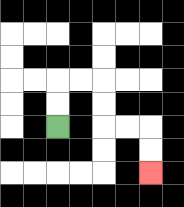{'start': '[2, 5]', 'end': '[6, 7]', 'path_directions': 'U,U,R,R,D,D,R,R,D,D', 'path_coordinates': '[[2, 5], [2, 4], [2, 3], [3, 3], [4, 3], [4, 4], [4, 5], [5, 5], [6, 5], [6, 6], [6, 7]]'}